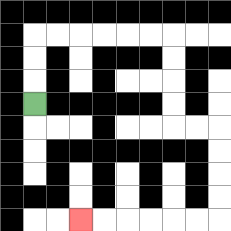{'start': '[1, 4]', 'end': '[3, 9]', 'path_directions': 'U,U,U,R,R,R,R,R,R,D,D,D,D,R,R,D,D,D,D,L,L,L,L,L,L', 'path_coordinates': '[[1, 4], [1, 3], [1, 2], [1, 1], [2, 1], [3, 1], [4, 1], [5, 1], [6, 1], [7, 1], [7, 2], [7, 3], [7, 4], [7, 5], [8, 5], [9, 5], [9, 6], [9, 7], [9, 8], [9, 9], [8, 9], [7, 9], [6, 9], [5, 9], [4, 9], [3, 9]]'}